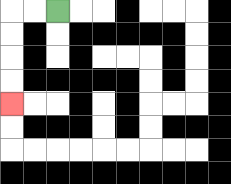{'start': '[2, 0]', 'end': '[0, 4]', 'path_directions': 'L,L,D,D,D,D', 'path_coordinates': '[[2, 0], [1, 0], [0, 0], [0, 1], [0, 2], [0, 3], [0, 4]]'}